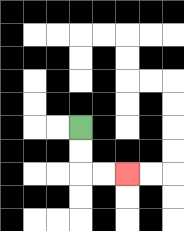{'start': '[3, 5]', 'end': '[5, 7]', 'path_directions': 'D,D,R,R', 'path_coordinates': '[[3, 5], [3, 6], [3, 7], [4, 7], [5, 7]]'}